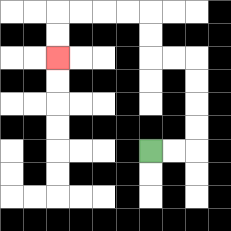{'start': '[6, 6]', 'end': '[2, 2]', 'path_directions': 'R,R,U,U,U,U,L,L,U,U,L,L,L,L,D,D', 'path_coordinates': '[[6, 6], [7, 6], [8, 6], [8, 5], [8, 4], [8, 3], [8, 2], [7, 2], [6, 2], [6, 1], [6, 0], [5, 0], [4, 0], [3, 0], [2, 0], [2, 1], [2, 2]]'}